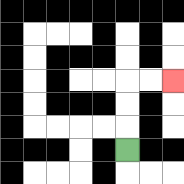{'start': '[5, 6]', 'end': '[7, 3]', 'path_directions': 'U,U,U,R,R', 'path_coordinates': '[[5, 6], [5, 5], [5, 4], [5, 3], [6, 3], [7, 3]]'}